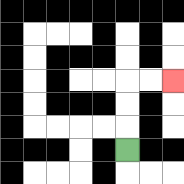{'start': '[5, 6]', 'end': '[7, 3]', 'path_directions': 'U,U,U,R,R', 'path_coordinates': '[[5, 6], [5, 5], [5, 4], [5, 3], [6, 3], [7, 3]]'}